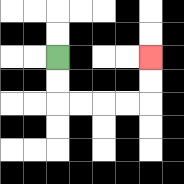{'start': '[2, 2]', 'end': '[6, 2]', 'path_directions': 'D,D,R,R,R,R,U,U', 'path_coordinates': '[[2, 2], [2, 3], [2, 4], [3, 4], [4, 4], [5, 4], [6, 4], [6, 3], [6, 2]]'}